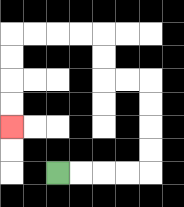{'start': '[2, 7]', 'end': '[0, 5]', 'path_directions': 'R,R,R,R,U,U,U,U,L,L,U,U,L,L,L,L,D,D,D,D', 'path_coordinates': '[[2, 7], [3, 7], [4, 7], [5, 7], [6, 7], [6, 6], [6, 5], [6, 4], [6, 3], [5, 3], [4, 3], [4, 2], [4, 1], [3, 1], [2, 1], [1, 1], [0, 1], [0, 2], [0, 3], [0, 4], [0, 5]]'}